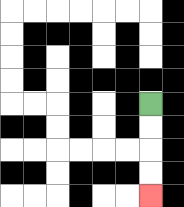{'start': '[6, 4]', 'end': '[6, 8]', 'path_directions': 'D,D,D,D', 'path_coordinates': '[[6, 4], [6, 5], [6, 6], [6, 7], [6, 8]]'}